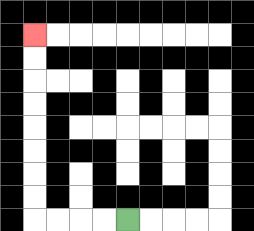{'start': '[5, 9]', 'end': '[1, 1]', 'path_directions': 'L,L,L,L,U,U,U,U,U,U,U,U', 'path_coordinates': '[[5, 9], [4, 9], [3, 9], [2, 9], [1, 9], [1, 8], [1, 7], [1, 6], [1, 5], [1, 4], [1, 3], [1, 2], [1, 1]]'}